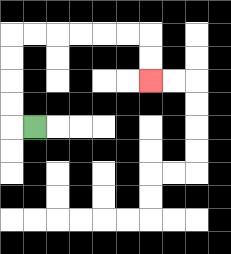{'start': '[1, 5]', 'end': '[6, 3]', 'path_directions': 'L,U,U,U,U,R,R,R,R,R,R,D,D', 'path_coordinates': '[[1, 5], [0, 5], [0, 4], [0, 3], [0, 2], [0, 1], [1, 1], [2, 1], [3, 1], [4, 1], [5, 1], [6, 1], [6, 2], [6, 3]]'}